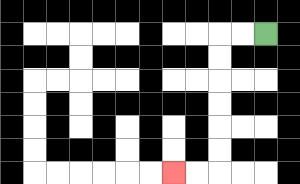{'start': '[11, 1]', 'end': '[7, 7]', 'path_directions': 'L,L,D,D,D,D,D,D,L,L', 'path_coordinates': '[[11, 1], [10, 1], [9, 1], [9, 2], [9, 3], [9, 4], [9, 5], [9, 6], [9, 7], [8, 7], [7, 7]]'}